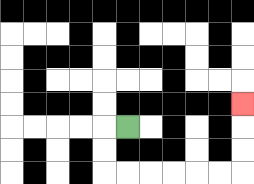{'start': '[5, 5]', 'end': '[10, 4]', 'path_directions': 'L,D,D,R,R,R,R,R,R,U,U,U', 'path_coordinates': '[[5, 5], [4, 5], [4, 6], [4, 7], [5, 7], [6, 7], [7, 7], [8, 7], [9, 7], [10, 7], [10, 6], [10, 5], [10, 4]]'}